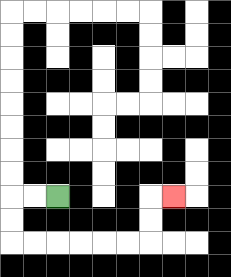{'start': '[2, 8]', 'end': '[7, 8]', 'path_directions': 'L,L,D,D,R,R,R,R,R,R,U,U,R', 'path_coordinates': '[[2, 8], [1, 8], [0, 8], [0, 9], [0, 10], [1, 10], [2, 10], [3, 10], [4, 10], [5, 10], [6, 10], [6, 9], [6, 8], [7, 8]]'}